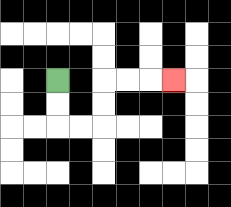{'start': '[2, 3]', 'end': '[7, 3]', 'path_directions': 'D,D,R,R,U,U,R,R,R', 'path_coordinates': '[[2, 3], [2, 4], [2, 5], [3, 5], [4, 5], [4, 4], [4, 3], [5, 3], [6, 3], [7, 3]]'}